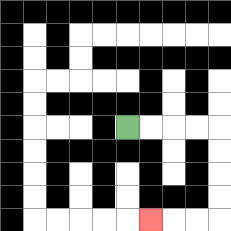{'start': '[5, 5]', 'end': '[6, 9]', 'path_directions': 'R,R,R,R,D,D,D,D,L,L,L', 'path_coordinates': '[[5, 5], [6, 5], [7, 5], [8, 5], [9, 5], [9, 6], [9, 7], [9, 8], [9, 9], [8, 9], [7, 9], [6, 9]]'}